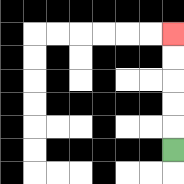{'start': '[7, 6]', 'end': '[7, 1]', 'path_directions': 'U,U,U,U,U', 'path_coordinates': '[[7, 6], [7, 5], [7, 4], [7, 3], [7, 2], [7, 1]]'}